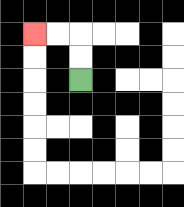{'start': '[3, 3]', 'end': '[1, 1]', 'path_directions': 'U,U,L,L', 'path_coordinates': '[[3, 3], [3, 2], [3, 1], [2, 1], [1, 1]]'}